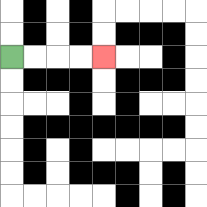{'start': '[0, 2]', 'end': '[4, 2]', 'path_directions': 'R,R,R,R', 'path_coordinates': '[[0, 2], [1, 2], [2, 2], [3, 2], [4, 2]]'}